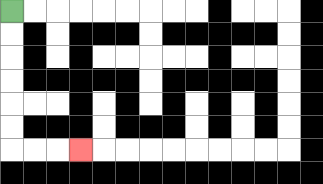{'start': '[0, 0]', 'end': '[3, 6]', 'path_directions': 'D,D,D,D,D,D,R,R,R', 'path_coordinates': '[[0, 0], [0, 1], [0, 2], [0, 3], [0, 4], [0, 5], [0, 6], [1, 6], [2, 6], [3, 6]]'}